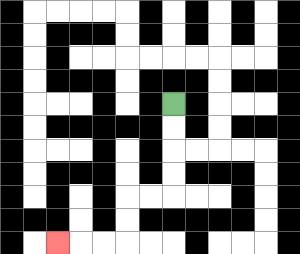{'start': '[7, 4]', 'end': '[2, 10]', 'path_directions': 'D,D,D,D,L,L,D,D,L,L,L', 'path_coordinates': '[[7, 4], [7, 5], [7, 6], [7, 7], [7, 8], [6, 8], [5, 8], [5, 9], [5, 10], [4, 10], [3, 10], [2, 10]]'}